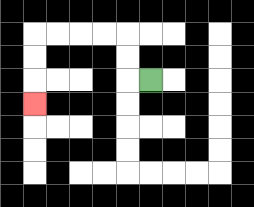{'start': '[6, 3]', 'end': '[1, 4]', 'path_directions': 'L,U,U,L,L,L,L,D,D,D', 'path_coordinates': '[[6, 3], [5, 3], [5, 2], [5, 1], [4, 1], [3, 1], [2, 1], [1, 1], [1, 2], [1, 3], [1, 4]]'}